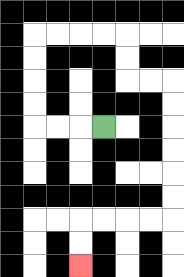{'start': '[4, 5]', 'end': '[3, 11]', 'path_directions': 'L,L,L,U,U,U,U,R,R,R,R,D,D,R,R,D,D,D,D,D,D,L,L,L,L,D,D', 'path_coordinates': '[[4, 5], [3, 5], [2, 5], [1, 5], [1, 4], [1, 3], [1, 2], [1, 1], [2, 1], [3, 1], [4, 1], [5, 1], [5, 2], [5, 3], [6, 3], [7, 3], [7, 4], [7, 5], [7, 6], [7, 7], [7, 8], [7, 9], [6, 9], [5, 9], [4, 9], [3, 9], [3, 10], [3, 11]]'}